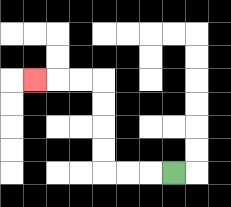{'start': '[7, 7]', 'end': '[1, 3]', 'path_directions': 'L,L,L,U,U,U,U,L,L,L', 'path_coordinates': '[[7, 7], [6, 7], [5, 7], [4, 7], [4, 6], [4, 5], [4, 4], [4, 3], [3, 3], [2, 3], [1, 3]]'}